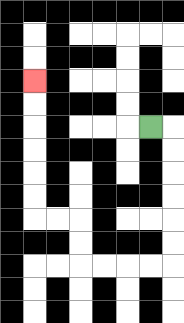{'start': '[6, 5]', 'end': '[1, 3]', 'path_directions': 'R,D,D,D,D,D,D,L,L,L,L,U,U,L,L,U,U,U,U,U,U', 'path_coordinates': '[[6, 5], [7, 5], [7, 6], [7, 7], [7, 8], [7, 9], [7, 10], [7, 11], [6, 11], [5, 11], [4, 11], [3, 11], [3, 10], [3, 9], [2, 9], [1, 9], [1, 8], [1, 7], [1, 6], [1, 5], [1, 4], [1, 3]]'}